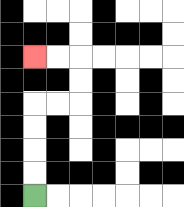{'start': '[1, 8]', 'end': '[1, 2]', 'path_directions': 'U,U,U,U,R,R,U,U,L,L', 'path_coordinates': '[[1, 8], [1, 7], [1, 6], [1, 5], [1, 4], [2, 4], [3, 4], [3, 3], [3, 2], [2, 2], [1, 2]]'}